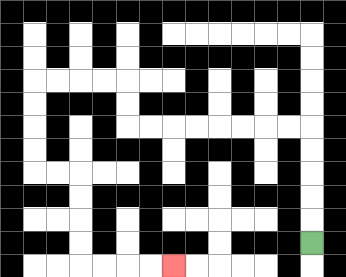{'start': '[13, 10]', 'end': '[7, 11]', 'path_directions': 'U,U,U,U,U,L,L,L,L,L,L,L,L,U,U,L,L,L,L,D,D,D,D,R,R,D,D,D,D,R,R,R,R', 'path_coordinates': '[[13, 10], [13, 9], [13, 8], [13, 7], [13, 6], [13, 5], [12, 5], [11, 5], [10, 5], [9, 5], [8, 5], [7, 5], [6, 5], [5, 5], [5, 4], [5, 3], [4, 3], [3, 3], [2, 3], [1, 3], [1, 4], [1, 5], [1, 6], [1, 7], [2, 7], [3, 7], [3, 8], [3, 9], [3, 10], [3, 11], [4, 11], [5, 11], [6, 11], [7, 11]]'}